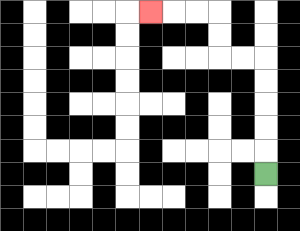{'start': '[11, 7]', 'end': '[6, 0]', 'path_directions': 'U,U,U,U,U,L,L,U,U,L,L,L', 'path_coordinates': '[[11, 7], [11, 6], [11, 5], [11, 4], [11, 3], [11, 2], [10, 2], [9, 2], [9, 1], [9, 0], [8, 0], [7, 0], [6, 0]]'}